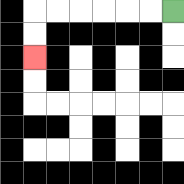{'start': '[7, 0]', 'end': '[1, 2]', 'path_directions': 'L,L,L,L,L,L,D,D', 'path_coordinates': '[[7, 0], [6, 0], [5, 0], [4, 0], [3, 0], [2, 0], [1, 0], [1, 1], [1, 2]]'}